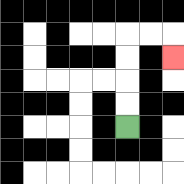{'start': '[5, 5]', 'end': '[7, 2]', 'path_directions': 'U,U,U,U,R,R,D', 'path_coordinates': '[[5, 5], [5, 4], [5, 3], [5, 2], [5, 1], [6, 1], [7, 1], [7, 2]]'}